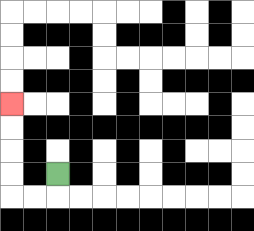{'start': '[2, 7]', 'end': '[0, 4]', 'path_directions': 'D,L,L,U,U,U,U', 'path_coordinates': '[[2, 7], [2, 8], [1, 8], [0, 8], [0, 7], [0, 6], [0, 5], [0, 4]]'}